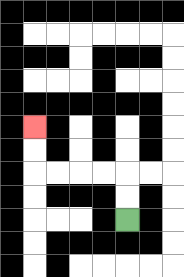{'start': '[5, 9]', 'end': '[1, 5]', 'path_directions': 'U,U,L,L,L,L,U,U', 'path_coordinates': '[[5, 9], [5, 8], [5, 7], [4, 7], [3, 7], [2, 7], [1, 7], [1, 6], [1, 5]]'}